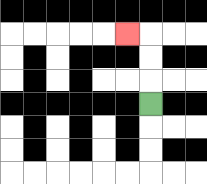{'start': '[6, 4]', 'end': '[5, 1]', 'path_directions': 'U,U,U,L', 'path_coordinates': '[[6, 4], [6, 3], [6, 2], [6, 1], [5, 1]]'}